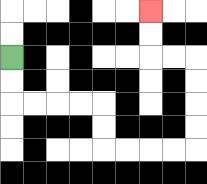{'start': '[0, 2]', 'end': '[6, 0]', 'path_directions': 'D,D,R,R,R,R,D,D,R,R,R,R,U,U,U,U,L,L,U,U', 'path_coordinates': '[[0, 2], [0, 3], [0, 4], [1, 4], [2, 4], [3, 4], [4, 4], [4, 5], [4, 6], [5, 6], [6, 6], [7, 6], [8, 6], [8, 5], [8, 4], [8, 3], [8, 2], [7, 2], [6, 2], [6, 1], [6, 0]]'}